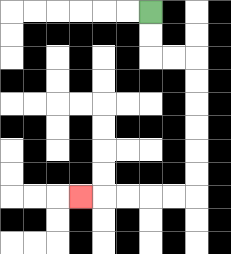{'start': '[6, 0]', 'end': '[3, 8]', 'path_directions': 'D,D,R,R,D,D,D,D,D,D,L,L,L,L,L', 'path_coordinates': '[[6, 0], [6, 1], [6, 2], [7, 2], [8, 2], [8, 3], [8, 4], [8, 5], [8, 6], [8, 7], [8, 8], [7, 8], [6, 8], [5, 8], [4, 8], [3, 8]]'}